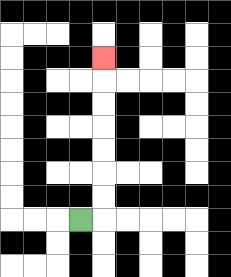{'start': '[3, 9]', 'end': '[4, 2]', 'path_directions': 'R,U,U,U,U,U,U,U', 'path_coordinates': '[[3, 9], [4, 9], [4, 8], [4, 7], [4, 6], [4, 5], [4, 4], [4, 3], [4, 2]]'}